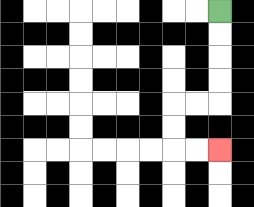{'start': '[9, 0]', 'end': '[9, 6]', 'path_directions': 'D,D,D,D,L,L,D,D,R,R', 'path_coordinates': '[[9, 0], [9, 1], [9, 2], [9, 3], [9, 4], [8, 4], [7, 4], [7, 5], [7, 6], [8, 6], [9, 6]]'}